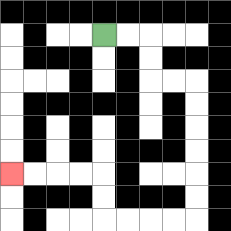{'start': '[4, 1]', 'end': '[0, 7]', 'path_directions': 'R,R,D,D,R,R,D,D,D,D,D,D,L,L,L,L,U,U,L,L,L,L', 'path_coordinates': '[[4, 1], [5, 1], [6, 1], [6, 2], [6, 3], [7, 3], [8, 3], [8, 4], [8, 5], [8, 6], [8, 7], [8, 8], [8, 9], [7, 9], [6, 9], [5, 9], [4, 9], [4, 8], [4, 7], [3, 7], [2, 7], [1, 7], [0, 7]]'}